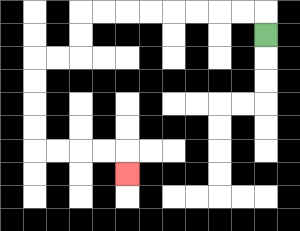{'start': '[11, 1]', 'end': '[5, 7]', 'path_directions': 'U,L,L,L,L,L,L,L,L,D,D,L,L,D,D,D,D,R,R,R,R,D', 'path_coordinates': '[[11, 1], [11, 0], [10, 0], [9, 0], [8, 0], [7, 0], [6, 0], [5, 0], [4, 0], [3, 0], [3, 1], [3, 2], [2, 2], [1, 2], [1, 3], [1, 4], [1, 5], [1, 6], [2, 6], [3, 6], [4, 6], [5, 6], [5, 7]]'}